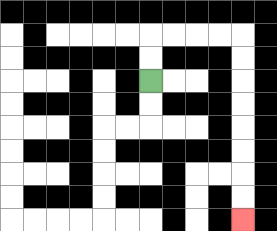{'start': '[6, 3]', 'end': '[10, 9]', 'path_directions': 'U,U,R,R,R,R,D,D,D,D,D,D,D,D', 'path_coordinates': '[[6, 3], [6, 2], [6, 1], [7, 1], [8, 1], [9, 1], [10, 1], [10, 2], [10, 3], [10, 4], [10, 5], [10, 6], [10, 7], [10, 8], [10, 9]]'}